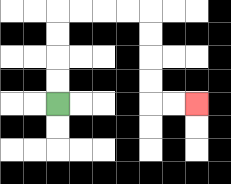{'start': '[2, 4]', 'end': '[8, 4]', 'path_directions': 'U,U,U,U,R,R,R,R,D,D,D,D,R,R', 'path_coordinates': '[[2, 4], [2, 3], [2, 2], [2, 1], [2, 0], [3, 0], [4, 0], [5, 0], [6, 0], [6, 1], [6, 2], [6, 3], [6, 4], [7, 4], [8, 4]]'}